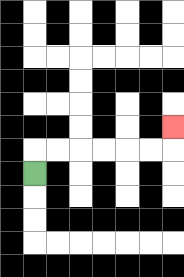{'start': '[1, 7]', 'end': '[7, 5]', 'path_directions': 'U,R,R,R,R,R,R,U', 'path_coordinates': '[[1, 7], [1, 6], [2, 6], [3, 6], [4, 6], [5, 6], [6, 6], [7, 6], [7, 5]]'}